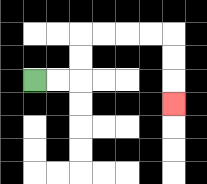{'start': '[1, 3]', 'end': '[7, 4]', 'path_directions': 'R,R,U,U,R,R,R,R,D,D,D', 'path_coordinates': '[[1, 3], [2, 3], [3, 3], [3, 2], [3, 1], [4, 1], [5, 1], [6, 1], [7, 1], [7, 2], [7, 3], [7, 4]]'}